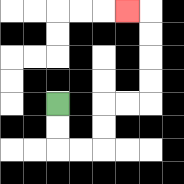{'start': '[2, 4]', 'end': '[5, 0]', 'path_directions': 'D,D,R,R,U,U,R,R,U,U,U,U,L', 'path_coordinates': '[[2, 4], [2, 5], [2, 6], [3, 6], [4, 6], [4, 5], [4, 4], [5, 4], [6, 4], [6, 3], [6, 2], [6, 1], [6, 0], [5, 0]]'}